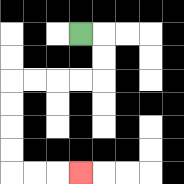{'start': '[3, 1]', 'end': '[3, 7]', 'path_directions': 'R,D,D,L,L,L,L,D,D,D,D,R,R,R', 'path_coordinates': '[[3, 1], [4, 1], [4, 2], [4, 3], [3, 3], [2, 3], [1, 3], [0, 3], [0, 4], [0, 5], [0, 6], [0, 7], [1, 7], [2, 7], [3, 7]]'}